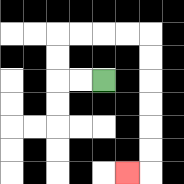{'start': '[4, 3]', 'end': '[5, 7]', 'path_directions': 'L,L,U,U,R,R,R,R,D,D,D,D,D,D,L', 'path_coordinates': '[[4, 3], [3, 3], [2, 3], [2, 2], [2, 1], [3, 1], [4, 1], [5, 1], [6, 1], [6, 2], [6, 3], [6, 4], [6, 5], [6, 6], [6, 7], [5, 7]]'}